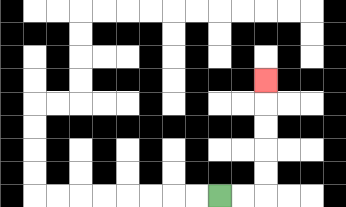{'start': '[9, 8]', 'end': '[11, 3]', 'path_directions': 'R,R,U,U,U,U,U', 'path_coordinates': '[[9, 8], [10, 8], [11, 8], [11, 7], [11, 6], [11, 5], [11, 4], [11, 3]]'}